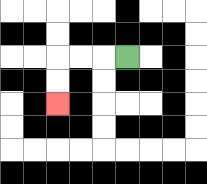{'start': '[5, 2]', 'end': '[2, 4]', 'path_directions': 'L,L,L,D,D', 'path_coordinates': '[[5, 2], [4, 2], [3, 2], [2, 2], [2, 3], [2, 4]]'}